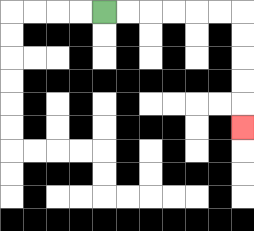{'start': '[4, 0]', 'end': '[10, 5]', 'path_directions': 'R,R,R,R,R,R,D,D,D,D,D', 'path_coordinates': '[[4, 0], [5, 0], [6, 0], [7, 0], [8, 0], [9, 0], [10, 0], [10, 1], [10, 2], [10, 3], [10, 4], [10, 5]]'}